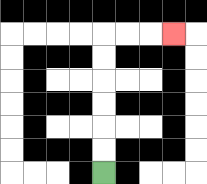{'start': '[4, 7]', 'end': '[7, 1]', 'path_directions': 'U,U,U,U,U,U,R,R,R', 'path_coordinates': '[[4, 7], [4, 6], [4, 5], [4, 4], [4, 3], [4, 2], [4, 1], [5, 1], [6, 1], [7, 1]]'}